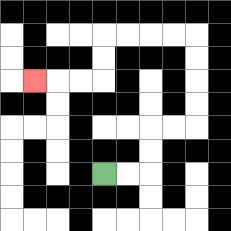{'start': '[4, 7]', 'end': '[1, 3]', 'path_directions': 'R,R,U,U,R,R,U,U,U,U,L,L,L,L,D,D,L,L,L', 'path_coordinates': '[[4, 7], [5, 7], [6, 7], [6, 6], [6, 5], [7, 5], [8, 5], [8, 4], [8, 3], [8, 2], [8, 1], [7, 1], [6, 1], [5, 1], [4, 1], [4, 2], [4, 3], [3, 3], [2, 3], [1, 3]]'}